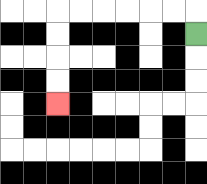{'start': '[8, 1]', 'end': '[2, 4]', 'path_directions': 'U,L,L,L,L,L,L,D,D,D,D', 'path_coordinates': '[[8, 1], [8, 0], [7, 0], [6, 0], [5, 0], [4, 0], [3, 0], [2, 0], [2, 1], [2, 2], [2, 3], [2, 4]]'}